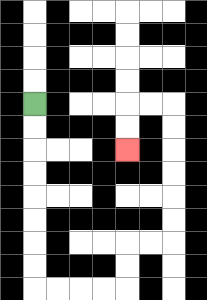{'start': '[1, 4]', 'end': '[5, 6]', 'path_directions': 'D,D,D,D,D,D,D,D,R,R,R,R,U,U,R,R,U,U,U,U,U,U,L,L,D,D', 'path_coordinates': '[[1, 4], [1, 5], [1, 6], [1, 7], [1, 8], [1, 9], [1, 10], [1, 11], [1, 12], [2, 12], [3, 12], [4, 12], [5, 12], [5, 11], [5, 10], [6, 10], [7, 10], [7, 9], [7, 8], [7, 7], [7, 6], [7, 5], [7, 4], [6, 4], [5, 4], [5, 5], [5, 6]]'}